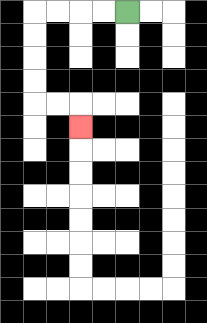{'start': '[5, 0]', 'end': '[3, 5]', 'path_directions': 'L,L,L,L,D,D,D,D,R,R,D', 'path_coordinates': '[[5, 0], [4, 0], [3, 0], [2, 0], [1, 0], [1, 1], [1, 2], [1, 3], [1, 4], [2, 4], [3, 4], [3, 5]]'}